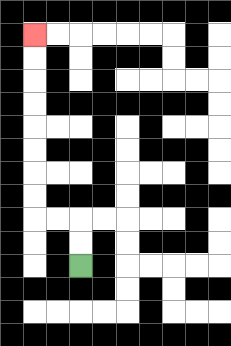{'start': '[3, 11]', 'end': '[1, 1]', 'path_directions': 'U,U,L,L,U,U,U,U,U,U,U,U', 'path_coordinates': '[[3, 11], [3, 10], [3, 9], [2, 9], [1, 9], [1, 8], [1, 7], [1, 6], [1, 5], [1, 4], [1, 3], [1, 2], [1, 1]]'}